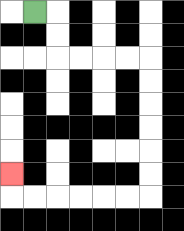{'start': '[1, 0]', 'end': '[0, 7]', 'path_directions': 'R,D,D,R,R,R,R,D,D,D,D,D,D,L,L,L,L,L,L,U', 'path_coordinates': '[[1, 0], [2, 0], [2, 1], [2, 2], [3, 2], [4, 2], [5, 2], [6, 2], [6, 3], [6, 4], [6, 5], [6, 6], [6, 7], [6, 8], [5, 8], [4, 8], [3, 8], [2, 8], [1, 8], [0, 8], [0, 7]]'}